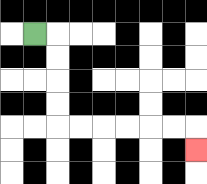{'start': '[1, 1]', 'end': '[8, 6]', 'path_directions': 'R,D,D,D,D,R,R,R,R,R,R,D', 'path_coordinates': '[[1, 1], [2, 1], [2, 2], [2, 3], [2, 4], [2, 5], [3, 5], [4, 5], [5, 5], [6, 5], [7, 5], [8, 5], [8, 6]]'}